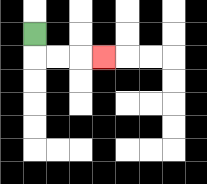{'start': '[1, 1]', 'end': '[4, 2]', 'path_directions': 'D,R,R,R', 'path_coordinates': '[[1, 1], [1, 2], [2, 2], [3, 2], [4, 2]]'}